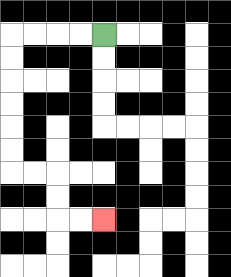{'start': '[4, 1]', 'end': '[4, 9]', 'path_directions': 'L,L,L,L,D,D,D,D,D,D,R,R,D,D,R,R', 'path_coordinates': '[[4, 1], [3, 1], [2, 1], [1, 1], [0, 1], [0, 2], [0, 3], [0, 4], [0, 5], [0, 6], [0, 7], [1, 7], [2, 7], [2, 8], [2, 9], [3, 9], [4, 9]]'}